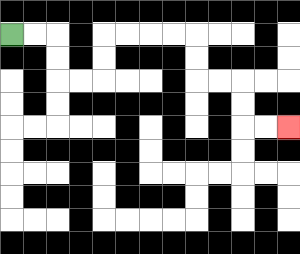{'start': '[0, 1]', 'end': '[12, 5]', 'path_directions': 'R,R,D,D,R,R,U,U,R,R,R,R,D,D,R,R,D,D,R,R', 'path_coordinates': '[[0, 1], [1, 1], [2, 1], [2, 2], [2, 3], [3, 3], [4, 3], [4, 2], [4, 1], [5, 1], [6, 1], [7, 1], [8, 1], [8, 2], [8, 3], [9, 3], [10, 3], [10, 4], [10, 5], [11, 5], [12, 5]]'}